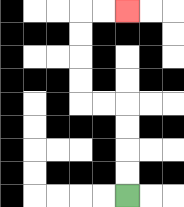{'start': '[5, 8]', 'end': '[5, 0]', 'path_directions': 'U,U,U,U,L,L,U,U,U,U,R,R', 'path_coordinates': '[[5, 8], [5, 7], [5, 6], [5, 5], [5, 4], [4, 4], [3, 4], [3, 3], [3, 2], [3, 1], [3, 0], [4, 0], [5, 0]]'}